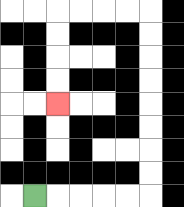{'start': '[1, 8]', 'end': '[2, 4]', 'path_directions': 'R,R,R,R,R,U,U,U,U,U,U,U,U,L,L,L,L,D,D,D,D', 'path_coordinates': '[[1, 8], [2, 8], [3, 8], [4, 8], [5, 8], [6, 8], [6, 7], [6, 6], [6, 5], [6, 4], [6, 3], [6, 2], [6, 1], [6, 0], [5, 0], [4, 0], [3, 0], [2, 0], [2, 1], [2, 2], [2, 3], [2, 4]]'}